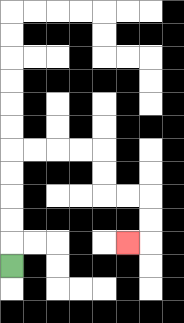{'start': '[0, 11]', 'end': '[5, 10]', 'path_directions': 'U,U,U,U,U,R,R,R,R,D,D,R,R,D,D,L', 'path_coordinates': '[[0, 11], [0, 10], [0, 9], [0, 8], [0, 7], [0, 6], [1, 6], [2, 6], [3, 6], [4, 6], [4, 7], [4, 8], [5, 8], [6, 8], [6, 9], [6, 10], [5, 10]]'}